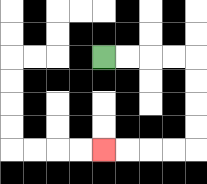{'start': '[4, 2]', 'end': '[4, 6]', 'path_directions': 'R,R,R,R,D,D,D,D,L,L,L,L', 'path_coordinates': '[[4, 2], [5, 2], [6, 2], [7, 2], [8, 2], [8, 3], [8, 4], [8, 5], [8, 6], [7, 6], [6, 6], [5, 6], [4, 6]]'}